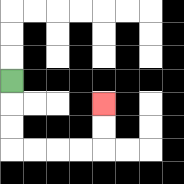{'start': '[0, 3]', 'end': '[4, 4]', 'path_directions': 'D,D,D,R,R,R,R,U,U', 'path_coordinates': '[[0, 3], [0, 4], [0, 5], [0, 6], [1, 6], [2, 6], [3, 6], [4, 6], [4, 5], [4, 4]]'}